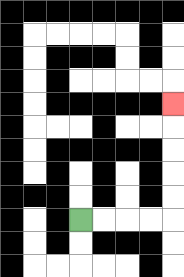{'start': '[3, 9]', 'end': '[7, 4]', 'path_directions': 'R,R,R,R,U,U,U,U,U', 'path_coordinates': '[[3, 9], [4, 9], [5, 9], [6, 9], [7, 9], [7, 8], [7, 7], [7, 6], [7, 5], [7, 4]]'}